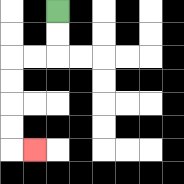{'start': '[2, 0]', 'end': '[1, 6]', 'path_directions': 'D,D,L,L,D,D,D,D,R', 'path_coordinates': '[[2, 0], [2, 1], [2, 2], [1, 2], [0, 2], [0, 3], [0, 4], [0, 5], [0, 6], [1, 6]]'}